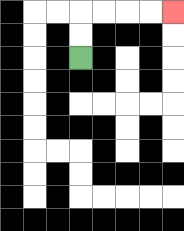{'start': '[3, 2]', 'end': '[7, 0]', 'path_directions': 'U,U,R,R,R,R', 'path_coordinates': '[[3, 2], [3, 1], [3, 0], [4, 0], [5, 0], [6, 0], [7, 0]]'}